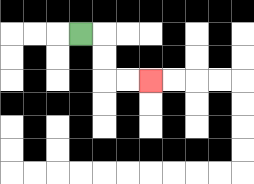{'start': '[3, 1]', 'end': '[6, 3]', 'path_directions': 'R,D,D,R,R', 'path_coordinates': '[[3, 1], [4, 1], [4, 2], [4, 3], [5, 3], [6, 3]]'}